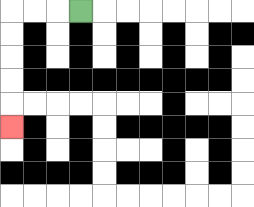{'start': '[3, 0]', 'end': '[0, 5]', 'path_directions': 'L,L,L,D,D,D,D,D', 'path_coordinates': '[[3, 0], [2, 0], [1, 0], [0, 0], [0, 1], [0, 2], [0, 3], [0, 4], [0, 5]]'}